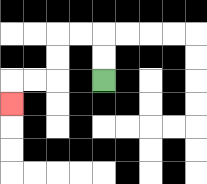{'start': '[4, 3]', 'end': '[0, 4]', 'path_directions': 'U,U,L,L,D,D,L,L,D', 'path_coordinates': '[[4, 3], [4, 2], [4, 1], [3, 1], [2, 1], [2, 2], [2, 3], [1, 3], [0, 3], [0, 4]]'}